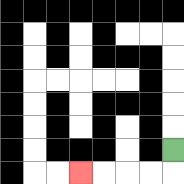{'start': '[7, 6]', 'end': '[3, 7]', 'path_directions': 'D,L,L,L,L', 'path_coordinates': '[[7, 6], [7, 7], [6, 7], [5, 7], [4, 7], [3, 7]]'}